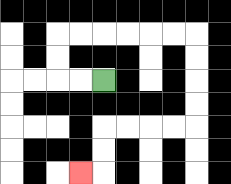{'start': '[4, 3]', 'end': '[3, 7]', 'path_directions': 'L,L,U,U,R,R,R,R,R,R,D,D,D,D,L,L,L,L,D,D,L', 'path_coordinates': '[[4, 3], [3, 3], [2, 3], [2, 2], [2, 1], [3, 1], [4, 1], [5, 1], [6, 1], [7, 1], [8, 1], [8, 2], [8, 3], [8, 4], [8, 5], [7, 5], [6, 5], [5, 5], [4, 5], [4, 6], [4, 7], [3, 7]]'}